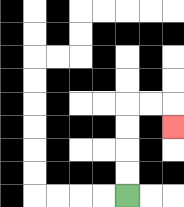{'start': '[5, 8]', 'end': '[7, 5]', 'path_directions': 'U,U,U,U,R,R,D', 'path_coordinates': '[[5, 8], [5, 7], [5, 6], [5, 5], [5, 4], [6, 4], [7, 4], [7, 5]]'}